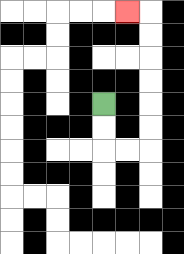{'start': '[4, 4]', 'end': '[5, 0]', 'path_directions': 'D,D,R,R,U,U,U,U,U,U,L', 'path_coordinates': '[[4, 4], [4, 5], [4, 6], [5, 6], [6, 6], [6, 5], [6, 4], [6, 3], [6, 2], [6, 1], [6, 0], [5, 0]]'}